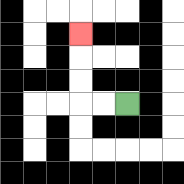{'start': '[5, 4]', 'end': '[3, 1]', 'path_directions': 'L,L,U,U,U', 'path_coordinates': '[[5, 4], [4, 4], [3, 4], [3, 3], [3, 2], [3, 1]]'}